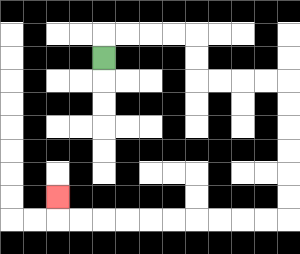{'start': '[4, 2]', 'end': '[2, 8]', 'path_directions': 'U,R,R,R,R,D,D,R,R,R,R,D,D,D,D,D,D,L,L,L,L,L,L,L,L,L,L,U', 'path_coordinates': '[[4, 2], [4, 1], [5, 1], [6, 1], [7, 1], [8, 1], [8, 2], [8, 3], [9, 3], [10, 3], [11, 3], [12, 3], [12, 4], [12, 5], [12, 6], [12, 7], [12, 8], [12, 9], [11, 9], [10, 9], [9, 9], [8, 9], [7, 9], [6, 9], [5, 9], [4, 9], [3, 9], [2, 9], [2, 8]]'}